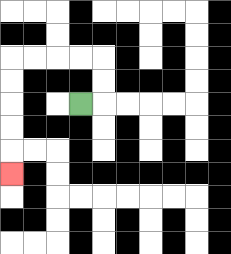{'start': '[3, 4]', 'end': '[0, 7]', 'path_directions': 'R,U,U,L,L,L,L,D,D,D,D,D', 'path_coordinates': '[[3, 4], [4, 4], [4, 3], [4, 2], [3, 2], [2, 2], [1, 2], [0, 2], [0, 3], [0, 4], [0, 5], [0, 6], [0, 7]]'}